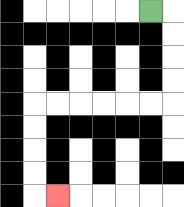{'start': '[6, 0]', 'end': '[2, 8]', 'path_directions': 'R,D,D,D,D,L,L,L,L,L,L,D,D,D,D,R', 'path_coordinates': '[[6, 0], [7, 0], [7, 1], [7, 2], [7, 3], [7, 4], [6, 4], [5, 4], [4, 4], [3, 4], [2, 4], [1, 4], [1, 5], [1, 6], [1, 7], [1, 8], [2, 8]]'}